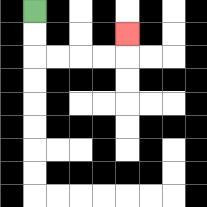{'start': '[1, 0]', 'end': '[5, 1]', 'path_directions': 'D,D,R,R,R,R,U', 'path_coordinates': '[[1, 0], [1, 1], [1, 2], [2, 2], [3, 2], [4, 2], [5, 2], [5, 1]]'}